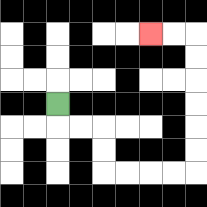{'start': '[2, 4]', 'end': '[6, 1]', 'path_directions': 'D,R,R,D,D,R,R,R,R,U,U,U,U,U,U,L,L', 'path_coordinates': '[[2, 4], [2, 5], [3, 5], [4, 5], [4, 6], [4, 7], [5, 7], [6, 7], [7, 7], [8, 7], [8, 6], [8, 5], [8, 4], [8, 3], [8, 2], [8, 1], [7, 1], [6, 1]]'}